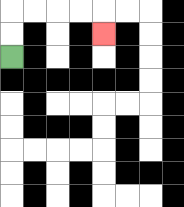{'start': '[0, 2]', 'end': '[4, 1]', 'path_directions': 'U,U,R,R,R,R,D', 'path_coordinates': '[[0, 2], [0, 1], [0, 0], [1, 0], [2, 0], [3, 0], [4, 0], [4, 1]]'}